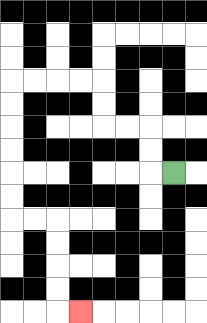{'start': '[7, 7]', 'end': '[3, 13]', 'path_directions': 'L,U,U,L,L,U,U,L,L,L,L,D,D,D,D,D,D,R,R,D,D,D,D,R', 'path_coordinates': '[[7, 7], [6, 7], [6, 6], [6, 5], [5, 5], [4, 5], [4, 4], [4, 3], [3, 3], [2, 3], [1, 3], [0, 3], [0, 4], [0, 5], [0, 6], [0, 7], [0, 8], [0, 9], [1, 9], [2, 9], [2, 10], [2, 11], [2, 12], [2, 13], [3, 13]]'}